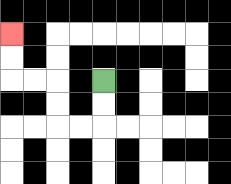{'start': '[4, 3]', 'end': '[0, 1]', 'path_directions': 'D,D,L,L,U,U,L,L,U,U', 'path_coordinates': '[[4, 3], [4, 4], [4, 5], [3, 5], [2, 5], [2, 4], [2, 3], [1, 3], [0, 3], [0, 2], [0, 1]]'}